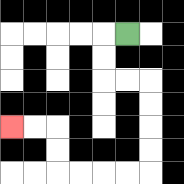{'start': '[5, 1]', 'end': '[0, 5]', 'path_directions': 'L,D,D,R,R,D,D,D,D,L,L,L,L,U,U,L,L', 'path_coordinates': '[[5, 1], [4, 1], [4, 2], [4, 3], [5, 3], [6, 3], [6, 4], [6, 5], [6, 6], [6, 7], [5, 7], [4, 7], [3, 7], [2, 7], [2, 6], [2, 5], [1, 5], [0, 5]]'}